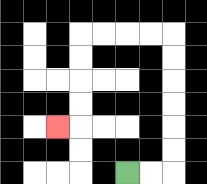{'start': '[5, 7]', 'end': '[2, 5]', 'path_directions': 'R,R,U,U,U,U,U,U,L,L,L,L,D,D,D,D,L', 'path_coordinates': '[[5, 7], [6, 7], [7, 7], [7, 6], [7, 5], [7, 4], [7, 3], [7, 2], [7, 1], [6, 1], [5, 1], [4, 1], [3, 1], [3, 2], [3, 3], [3, 4], [3, 5], [2, 5]]'}